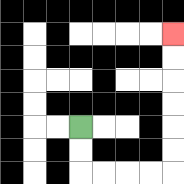{'start': '[3, 5]', 'end': '[7, 1]', 'path_directions': 'D,D,R,R,R,R,U,U,U,U,U,U', 'path_coordinates': '[[3, 5], [3, 6], [3, 7], [4, 7], [5, 7], [6, 7], [7, 7], [7, 6], [7, 5], [7, 4], [7, 3], [7, 2], [7, 1]]'}